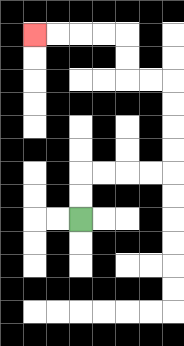{'start': '[3, 9]', 'end': '[1, 1]', 'path_directions': 'U,U,R,R,R,R,U,U,U,U,L,L,U,U,L,L,L,L', 'path_coordinates': '[[3, 9], [3, 8], [3, 7], [4, 7], [5, 7], [6, 7], [7, 7], [7, 6], [7, 5], [7, 4], [7, 3], [6, 3], [5, 3], [5, 2], [5, 1], [4, 1], [3, 1], [2, 1], [1, 1]]'}